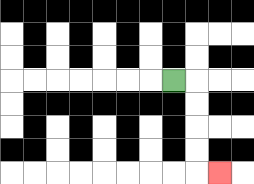{'start': '[7, 3]', 'end': '[9, 7]', 'path_directions': 'R,D,D,D,D,R', 'path_coordinates': '[[7, 3], [8, 3], [8, 4], [8, 5], [8, 6], [8, 7], [9, 7]]'}